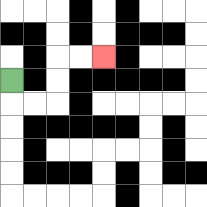{'start': '[0, 3]', 'end': '[4, 2]', 'path_directions': 'D,R,R,U,U,R,R', 'path_coordinates': '[[0, 3], [0, 4], [1, 4], [2, 4], [2, 3], [2, 2], [3, 2], [4, 2]]'}